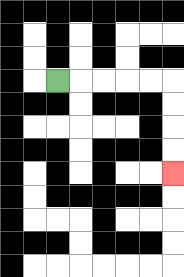{'start': '[2, 3]', 'end': '[7, 7]', 'path_directions': 'R,R,R,R,R,D,D,D,D', 'path_coordinates': '[[2, 3], [3, 3], [4, 3], [5, 3], [6, 3], [7, 3], [7, 4], [7, 5], [7, 6], [7, 7]]'}